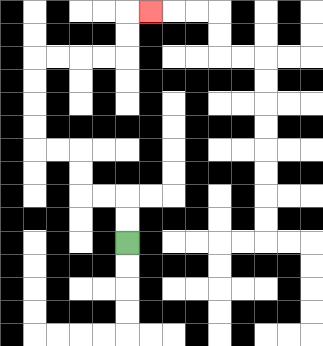{'start': '[5, 10]', 'end': '[6, 0]', 'path_directions': 'U,U,L,L,U,U,L,L,U,U,U,U,R,R,R,R,U,U,R', 'path_coordinates': '[[5, 10], [5, 9], [5, 8], [4, 8], [3, 8], [3, 7], [3, 6], [2, 6], [1, 6], [1, 5], [1, 4], [1, 3], [1, 2], [2, 2], [3, 2], [4, 2], [5, 2], [5, 1], [5, 0], [6, 0]]'}